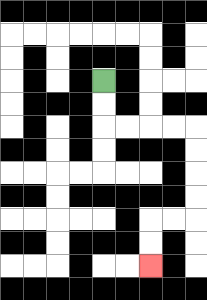{'start': '[4, 3]', 'end': '[6, 11]', 'path_directions': 'D,D,R,R,R,R,D,D,D,D,L,L,D,D', 'path_coordinates': '[[4, 3], [4, 4], [4, 5], [5, 5], [6, 5], [7, 5], [8, 5], [8, 6], [8, 7], [8, 8], [8, 9], [7, 9], [6, 9], [6, 10], [6, 11]]'}